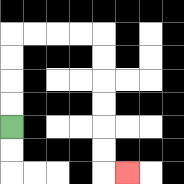{'start': '[0, 5]', 'end': '[5, 7]', 'path_directions': 'U,U,U,U,R,R,R,R,D,D,D,D,D,D,R', 'path_coordinates': '[[0, 5], [0, 4], [0, 3], [0, 2], [0, 1], [1, 1], [2, 1], [3, 1], [4, 1], [4, 2], [4, 3], [4, 4], [4, 5], [4, 6], [4, 7], [5, 7]]'}